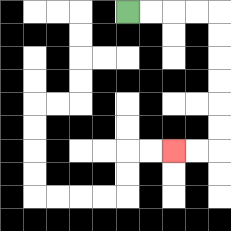{'start': '[5, 0]', 'end': '[7, 6]', 'path_directions': 'R,R,R,R,D,D,D,D,D,D,L,L', 'path_coordinates': '[[5, 0], [6, 0], [7, 0], [8, 0], [9, 0], [9, 1], [9, 2], [9, 3], [9, 4], [9, 5], [9, 6], [8, 6], [7, 6]]'}